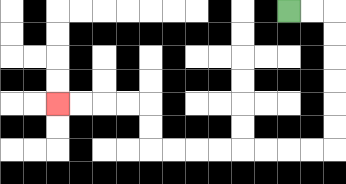{'start': '[12, 0]', 'end': '[2, 4]', 'path_directions': 'R,R,D,D,D,D,D,D,L,L,L,L,L,L,L,L,U,U,L,L,L,L', 'path_coordinates': '[[12, 0], [13, 0], [14, 0], [14, 1], [14, 2], [14, 3], [14, 4], [14, 5], [14, 6], [13, 6], [12, 6], [11, 6], [10, 6], [9, 6], [8, 6], [7, 6], [6, 6], [6, 5], [6, 4], [5, 4], [4, 4], [3, 4], [2, 4]]'}